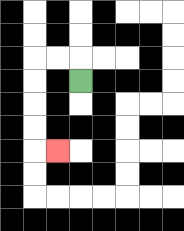{'start': '[3, 3]', 'end': '[2, 6]', 'path_directions': 'U,L,L,D,D,D,D,R', 'path_coordinates': '[[3, 3], [3, 2], [2, 2], [1, 2], [1, 3], [1, 4], [1, 5], [1, 6], [2, 6]]'}